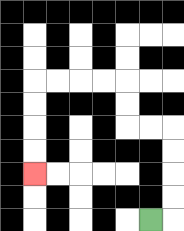{'start': '[6, 9]', 'end': '[1, 7]', 'path_directions': 'R,U,U,U,U,L,L,U,U,L,L,L,L,D,D,D,D', 'path_coordinates': '[[6, 9], [7, 9], [7, 8], [7, 7], [7, 6], [7, 5], [6, 5], [5, 5], [5, 4], [5, 3], [4, 3], [3, 3], [2, 3], [1, 3], [1, 4], [1, 5], [1, 6], [1, 7]]'}